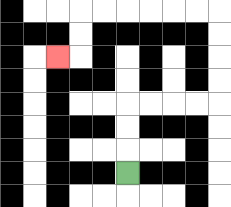{'start': '[5, 7]', 'end': '[2, 2]', 'path_directions': 'U,U,U,R,R,R,R,U,U,U,U,L,L,L,L,L,L,D,D,L', 'path_coordinates': '[[5, 7], [5, 6], [5, 5], [5, 4], [6, 4], [7, 4], [8, 4], [9, 4], [9, 3], [9, 2], [9, 1], [9, 0], [8, 0], [7, 0], [6, 0], [5, 0], [4, 0], [3, 0], [3, 1], [3, 2], [2, 2]]'}